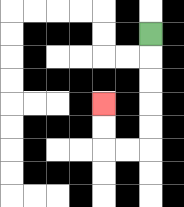{'start': '[6, 1]', 'end': '[4, 4]', 'path_directions': 'D,D,D,D,D,L,L,U,U', 'path_coordinates': '[[6, 1], [6, 2], [6, 3], [6, 4], [6, 5], [6, 6], [5, 6], [4, 6], [4, 5], [4, 4]]'}